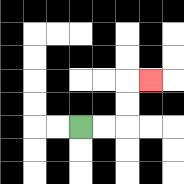{'start': '[3, 5]', 'end': '[6, 3]', 'path_directions': 'R,R,U,U,R', 'path_coordinates': '[[3, 5], [4, 5], [5, 5], [5, 4], [5, 3], [6, 3]]'}